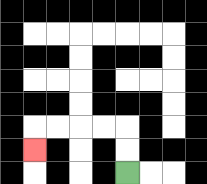{'start': '[5, 7]', 'end': '[1, 6]', 'path_directions': 'U,U,L,L,L,L,D', 'path_coordinates': '[[5, 7], [5, 6], [5, 5], [4, 5], [3, 5], [2, 5], [1, 5], [1, 6]]'}